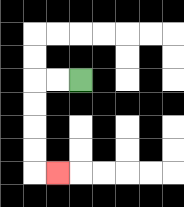{'start': '[3, 3]', 'end': '[2, 7]', 'path_directions': 'L,L,D,D,D,D,R', 'path_coordinates': '[[3, 3], [2, 3], [1, 3], [1, 4], [1, 5], [1, 6], [1, 7], [2, 7]]'}